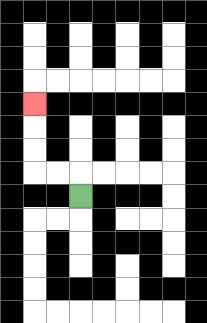{'start': '[3, 8]', 'end': '[1, 4]', 'path_directions': 'U,L,L,U,U,U', 'path_coordinates': '[[3, 8], [3, 7], [2, 7], [1, 7], [1, 6], [1, 5], [1, 4]]'}